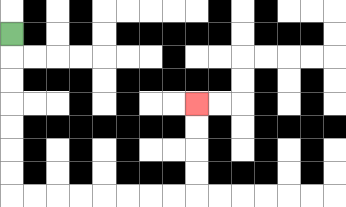{'start': '[0, 1]', 'end': '[8, 4]', 'path_directions': 'D,D,D,D,D,D,D,R,R,R,R,R,R,R,R,U,U,U,U', 'path_coordinates': '[[0, 1], [0, 2], [0, 3], [0, 4], [0, 5], [0, 6], [0, 7], [0, 8], [1, 8], [2, 8], [3, 8], [4, 8], [5, 8], [6, 8], [7, 8], [8, 8], [8, 7], [8, 6], [8, 5], [8, 4]]'}